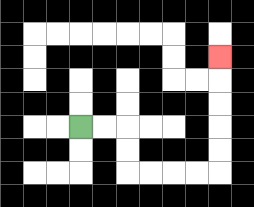{'start': '[3, 5]', 'end': '[9, 2]', 'path_directions': 'R,R,D,D,R,R,R,R,U,U,U,U,U', 'path_coordinates': '[[3, 5], [4, 5], [5, 5], [5, 6], [5, 7], [6, 7], [7, 7], [8, 7], [9, 7], [9, 6], [9, 5], [9, 4], [9, 3], [9, 2]]'}